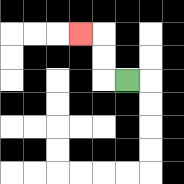{'start': '[5, 3]', 'end': '[3, 1]', 'path_directions': 'L,U,U,L', 'path_coordinates': '[[5, 3], [4, 3], [4, 2], [4, 1], [3, 1]]'}